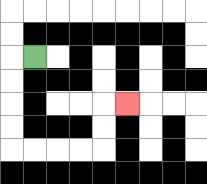{'start': '[1, 2]', 'end': '[5, 4]', 'path_directions': 'L,D,D,D,D,R,R,R,R,U,U,R', 'path_coordinates': '[[1, 2], [0, 2], [0, 3], [0, 4], [0, 5], [0, 6], [1, 6], [2, 6], [3, 6], [4, 6], [4, 5], [4, 4], [5, 4]]'}